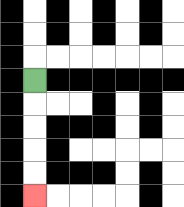{'start': '[1, 3]', 'end': '[1, 8]', 'path_directions': 'D,D,D,D,D', 'path_coordinates': '[[1, 3], [1, 4], [1, 5], [1, 6], [1, 7], [1, 8]]'}